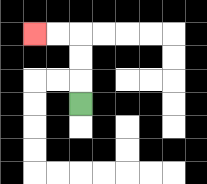{'start': '[3, 4]', 'end': '[1, 1]', 'path_directions': 'U,U,U,L,L', 'path_coordinates': '[[3, 4], [3, 3], [3, 2], [3, 1], [2, 1], [1, 1]]'}